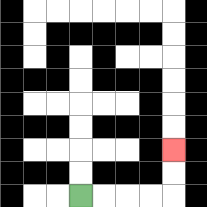{'start': '[3, 8]', 'end': '[7, 6]', 'path_directions': 'R,R,R,R,U,U', 'path_coordinates': '[[3, 8], [4, 8], [5, 8], [6, 8], [7, 8], [7, 7], [7, 6]]'}